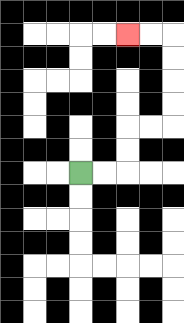{'start': '[3, 7]', 'end': '[5, 1]', 'path_directions': 'R,R,U,U,R,R,U,U,U,U,L,L', 'path_coordinates': '[[3, 7], [4, 7], [5, 7], [5, 6], [5, 5], [6, 5], [7, 5], [7, 4], [7, 3], [7, 2], [7, 1], [6, 1], [5, 1]]'}